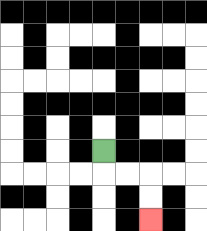{'start': '[4, 6]', 'end': '[6, 9]', 'path_directions': 'D,R,R,D,D', 'path_coordinates': '[[4, 6], [4, 7], [5, 7], [6, 7], [6, 8], [6, 9]]'}